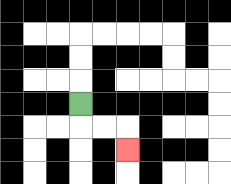{'start': '[3, 4]', 'end': '[5, 6]', 'path_directions': 'D,R,R,D', 'path_coordinates': '[[3, 4], [3, 5], [4, 5], [5, 5], [5, 6]]'}